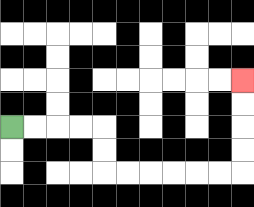{'start': '[0, 5]', 'end': '[10, 3]', 'path_directions': 'R,R,R,R,D,D,R,R,R,R,R,R,U,U,U,U', 'path_coordinates': '[[0, 5], [1, 5], [2, 5], [3, 5], [4, 5], [4, 6], [4, 7], [5, 7], [6, 7], [7, 7], [8, 7], [9, 7], [10, 7], [10, 6], [10, 5], [10, 4], [10, 3]]'}